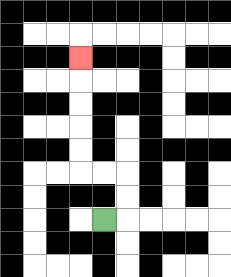{'start': '[4, 9]', 'end': '[3, 2]', 'path_directions': 'R,U,U,L,L,U,U,U,U,U', 'path_coordinates': '[[4, 9], [5, 9], [5, 8], [5, 7], [4, 7], [3, 7], [3, 6], [3, 5], [3, 4], [3, 3], [3, 2]]'}